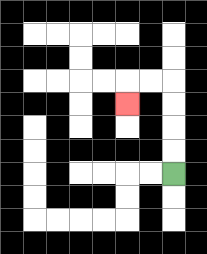{'start': '[7, 7]', 'end': '[5, 4]', 'path_directions': 'U,U,U,U,L,L,D', 'path_coordinates': '[[7, 7], [7, 6], [7, 5], [7, 4], [7, 3], [6, 3], [5, 3], [5, 4]]'}